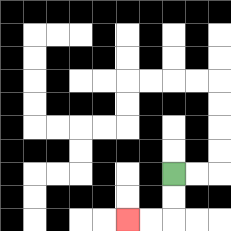{'start': '[7, 7]', 'end': '[5, 9]', 'path_directions': 'D,D,L,L', 'path_coordinates': '[[7, 7], [7, 8], [7, 9], [6, 9], [5, 9]]'}